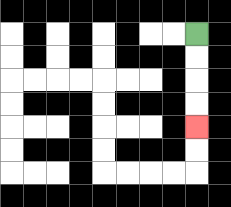{'start': '[8, 1]', 'end': '[8, 5]', 'path_directions': 'D,D,D,D', 'path_coordinates': '[[8, 1], [8, 2], [8, 3], [8, 4], [8, 5]]'}